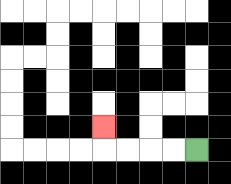{'start': '[8, 6]', 'end': '[4, 5]', 'path_directions': 'L,L,L,L,U', 'path_coordinates': '[[8, 6], [7, 6], [6, 6], [5, 6], [4, 6], [4, 5]]'}